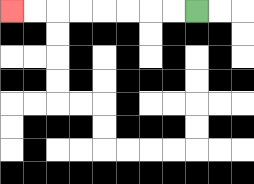{'start': '[8, 0]', 'end': '[0, 0]', 'path_directions': 'L,L,L,L,L,L,L,L', 'path_coordinates': '[[8, 0], [7, 0], [6, 0], [5, 0], [4, 0], [3, 0], [2, 0], [1, 0], [0, 0]]'}